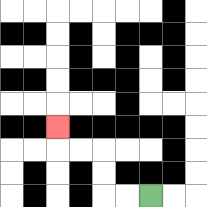{'start': '[6, 8]', 'end': '[2, 5]', 'path_directions': 'L,L,U,U,L,L,U', 'path_coordinates': '[[6, 8], [5, 8], [4, 8], [4, 7], [4, 6], [3, 6], [2, 6], [2, 5]]'}